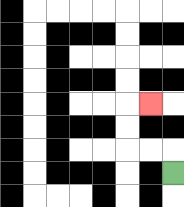{'start': '[7, 7]', 'end': '[6, 4]', 'path_directions': 'U,L,L,U,U,R', 'path_coordinates': '[[7, 7], [7, 6], [6, 6], [5, 6], [5, 5], [5, 4], [6, 4]]'}